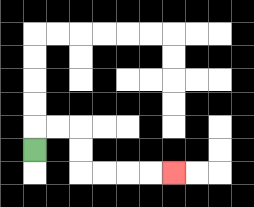{'start': '[1, 6]', 'end': '[7, 7]', 'path_directions': 'U,R,R,D,D,R,R,R,R', 'path_coordinates': '[[1, 6], [1, 5], [2, 5], [3, 5], [3, 6], [3, 7], [4, 7], [5, 7], [6, 7], [7, 7]]'}